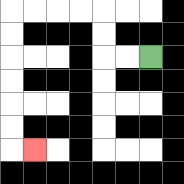{'start': '[6, 2]', 'end': '[1, 6]', 'path_directions': 'L,L,U,U,L,L,L,L,D,D,D,D,D,D,R', 'path_coordinates': '[[6, 2], [5, 2], [4, 2], [4, 1], [4, 0], [3, 0], [2, 0], [1, 0], [0, 0], [0, 1], [0, 2], [0, 3], [0, 4], [0, 5], [0, 6], [1, 6]]'}